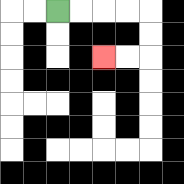{'start': '[2, 0]', 'end': '[4, 2]', 'path_directions': 'R,R,R,R,D,D,L,L', 'path_coordinates': '[[2, 0], [3, 0], [4, 0], [5, 0], [6, 0], [6, 1], [6, 2], [5, 2], [4, 2]]'}